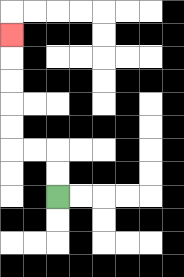{'start': '[2, 8]', 'end': '[0, 1]', 'path_directions': 'U,U,L,L,U,U,U,U,U', 'path_coordinates': '[[2, 8], [2, 7], [2, 6], [1, 6], [0, 6], [0, 5], [0, 4], [0, 3], [0, 2], [0, 1]]'}